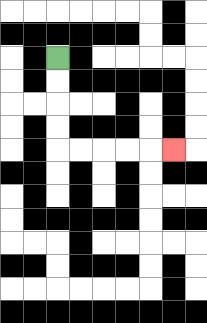{'start': '[2, 2]', 'end': '[7, 6]', 'path_directions': 'D,D,D,D,R,R,R,R,R', 'path_coordinates': '[[2, 2], [2, 3], [2, 4], [2, 5], [2, 6], [3, 6], [4, 6], [5, 6], [6, 6], [7, 6]]'}